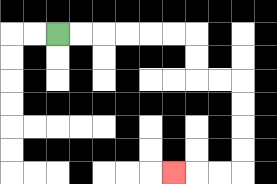{'start': '[2, 1]', 'end': '[7, 7]', 'path_directions': 'R,R,R,R,R,R,D,D,R,R,D,D,D,D,L,L,L', 'path_coordinates': '[[2, 1], [3, 1], [4, 1], [5, 1], [6, 1], [7, 1], [8, 1], [8, 2], [8, 3], [9, 3], [10, 3], [10, 4], [10, 5], [10, 6], [10, 7], [9, 7], [8, 7], [7, 7]]'}